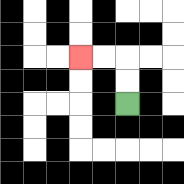{'start': '[5, 4]', 'end': '[3, 2]', 'path_directions': 'U,U,L,L', 'path_coordinates': '[[5, 4], [5, 3], [5, 2], [4, 2], [3, 2]]'}